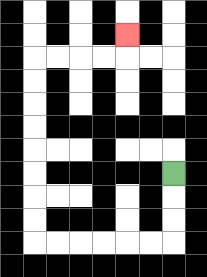{'start': '[7, 7]', 'end': '[5, 1]', 'path_directions': 'D,D,D,L,L,L,L,L,L,U,U,U,U,U,U,U,U,R,R,R,R,U', 'path_coordinates': '[[7, 7], [7, 8], [7, 9], [7, 10], [6, 10], [5, 10], [4, 10], [3, 10], [2, 10], [1, 10], [1, 9], [1, 8], [1, 7], [1, 6], [1, 5], [1, 4], [1, 3], [1, 2], [2, 2], [3, 2], [4, 2], [5, 2], [5, 1]]'}